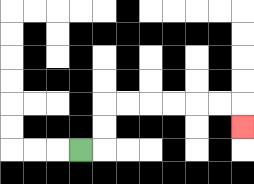{'start': '[3, 6]', 'end': '[10, 5]', 'path_directions': 'R,U,U,R,R,R,R,R,R,D', 'path_coordinates': '[[3, 6], [4, 6], [4, 5], [4, 4], [5, 4], [6, 4], [7, 4], [8, 4], [9, 4], [10, 4], [10, 5]]'}